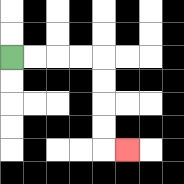{'start': '[0, 2]', 'end': '[5, 6]', 'path_directions': 'R,R,R,R,D,D,D,D,R', 'path_coordinates': '[[0, 2], [1, 2], [2, 2], [3, 2], [4, 2], [4, 3], [4, 4], [4, 5], [4, 6], [5, 6]]'}